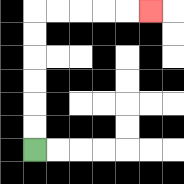{'start': '[1, 6]', 'end': '[6, 0]', 'path_directions': 'U,U,U,U,U,U,R,R,R,R,R', 'path_coordinates': '[[1, 6], [1, 5], [1, 4], [1, 3], [1, 2], [1, 1], [1, 0], [2, 0], [3, 0], [4, 0], [5, 0], [6, 0]]'}